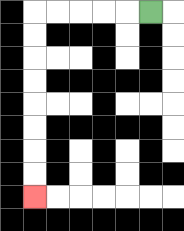{'start': '[6, 0]', 'end': '[1, 8]', 'path_directions': 'L,L,L,L,L,D,D,D,D,D,D,D,D', 'path_coordinates': '[[6, 0], [5, 0], [4, 0], [3, 0], [2, 0], [1, 0], [1, 1], [1, 2], [1, 3], [1, 4], [1, 5], [1, 6], [1, 7], [1, 8]]'}